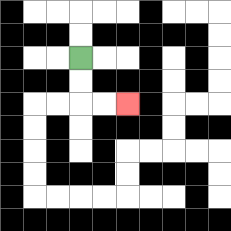{'start': '[3, 2]', 'end': '[5, 4]', 'path_directions': 'D,D,R,R', 'path_coordinates': '[[3, 2], [3, 3], [3, 4], [4, 4], [5, 4]]'}